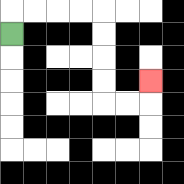{'start': '[0, 1]', 'end': '[6, 3]', 'path_directions': 'U,R,R,R,R,D,D,D,D,R,R,U', 'path_coordinates': '[[0, 1], [0, 0], [1, 0], [2, 0], [3, 0], [4, 0], [4, 1], [4, 2], [4, 3], [4, 4], [5, 4], [6, 4], [6, 3]]'}